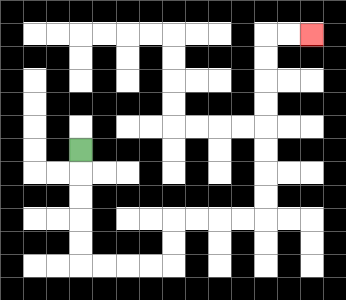{'start': '[3, 6]', 'end': '[13, 1]', 'path_directions': 'D,D,D,D,D,R,R,R,R,U,U,R,R,R,R,U,U,U,U,U,U,U,U,R,R', 'path_coordinates': '[[3, 6], [3, 7], [3, 8], [3, 9], [3, 10], [3, 11], [4, 11], [5, 11], [6, 11], [7, 11], [7, 10], [7, 9], [8, 9], [9, 9], [10, 9], [11, 9], [11, 8], [11, 7], [11, 6], [11, 5], [11, 4], [11, 3], [11, 2], [11, 1], [12, 1], [13, 1]]'}